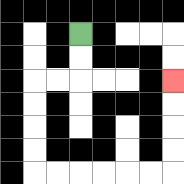{'start': '[3, 1]', 'end': '[7, 3]', 'path_directions': 'D,D,L,L,D,D,D,D,R,R,R,R,R,R,U,U,U,U', 'path_coordinates': '[[3, 1], [3, 2], [3, 3], [2, 3], [1, 3], [1, 4], [1, 5], [1, 6], [1, 7], [2, 7], [3, 7], [4, 7], [5, 7], [6, 7], [7, 7], [7, 6], [7, 5], [7, 4], [7, 3]]'}